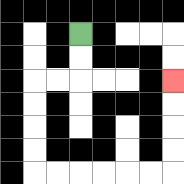{'start': '[3, 1]', 'end': '[7, 3]', 'path_directions': 'D,D,L,L,D,D,D,D,R,R,R,R,R,R,U,U,U,U', 'path_coordinates': '[[3, 1], [3, 2], [3, 3], [2, 3], [1, 3], [1, 4], [1, 5], [1, 6], [1, 7], [2, 7], [3, 7], [4, 7], [5, 7], [6, 7], [7, 7], [7, 6], [7, 5], [7, 4], [7, 3]]'}